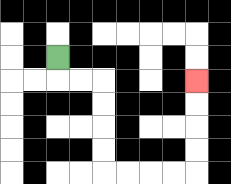{'start': '[2, 2]', 'end': '[8, 3]', 'path_directions': 'D,R,R,D,D,D,D,R,R,R,R,U,U,U,U', 'path_coordinates': '[[2, 2], [2, 3], [3, 3], [4, 3], [4, 4], [4, 5], [4, 6], [4, 7], [5, 7], [6, 7], [7, 7], [8, 7], [8, 6], [8, 5], [8, 4], [8, 3]]'}